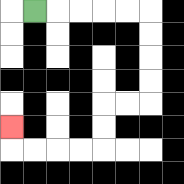{'start': '[1, 0]', 'end': '[0, 5]', 'path_directions': 'R,R,R,R,R,D,D,D,D,L,L,D,D,L,L,L,L,U', 'path_coordinates': '[[1, 0], [2, 0], [3, 0], [4, 0], [5, 0], [6, 0], [6, 1], [6, 2], [6, 3], [6, 4], [5, 4], [4, 4], [4, 5], [4, 6], [3, 6], [2, 6], [1, 6], [0, 6], [0, 5]]'}